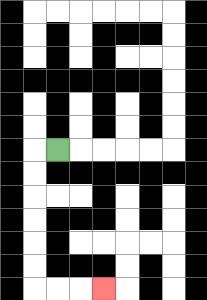{'start': '[2, 6]', 'end': '[4, 12]', 'path_directions': 'L,D,D,D,D,D,D,R,R,R', 'path_coordinates': '[[2, 6], [1, 6], [1, 7], [1, 8], [1, 9], [1, 10], [1, 11], [1, 12], [2, 12], [3, 12], [4, 12]]'}